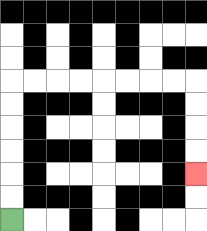{'start': '[0, 9]', 'end': '[8, 7]', 'path_directions': 'U,U,U,U,U,U,R,R,R,R,R,R,R,R,D,D,D,D', 'path_coordinates': '[[0, 9], [0, 8], [0, 7], [0, 6], [0, 5], [0, 4], [0, 3], [1, 3], [2, 3], [3, 3], [4, 3], [5, 3], [6, 3], [7, 3], [8, 3], [8, 4], [8, 5], [8, 6], [8, 7]]'}